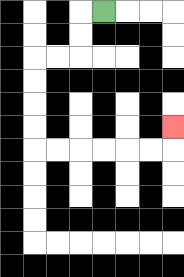{'start': '[4, 0]', 'end': '[7, 5]', 'path_directions': 'L,D,D,L,L,D,D,D,D,R,R,R,R,R,R,U', 'path_coordinates': '[[4, 0], [3, 0], [3, 1], [3, 2], [2, 2], [1, 2], [1, 3], [1, 4], [1, 5], [1, 6], [2, 6], [3, 6], [4, 6], [5, 6], [6, 6], [7, 6], [7, 5]]'}